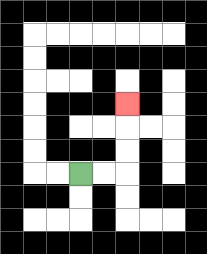{'start': '[3, 7]', 'end': '[5, 4]', 'path_directions': 'R,R,U,U,U', 'path_coordinates': '[[3, 7], [4, 7], [5, 7], [5, 6], [5, 5], [5, 4]]'}